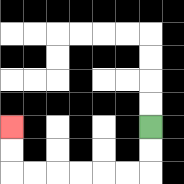{'start': '[6, 5]', 'end': '[0, 5]', 'path_directions': 'D,D,L,L,L,L,L,L,U,U', 'path_coordinates': '[[6, 5], [6, 6], [6, 7], [5, 7], [4, 7], [3, 7], [2, 7], [1, 7], [0, 7], [0, 6], [0, 5]]'}